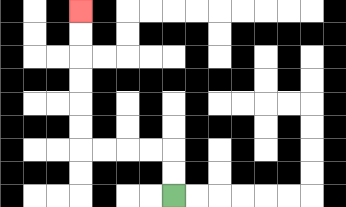{'start': '[7, 8]', 'end': '[3, 0]', 'path_directions': 'U,U,L,L,L,L,U,U,U,U,U,U', 'path_coordinates': '[[7, 8], [7, 7], [7, 6], [6, 6], [5, 6], [4, 6], [3, 6], [3, 5], [3, 4], [3, 3], [3, 2], [3, 1], [3, 0]]'}